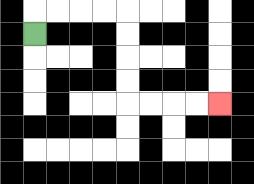{'start': '[1, 1]', 'end': '[9, 4]', 'path_directions': 'U,R,R,R,R,D,D,D,D,R,R,R,R', 'path_coordinates': '[[1, 1], [1, 0], [2, 0], [3, 0], [4, 0], [5, 0], [5, 1], [5, 2], [5, 3], [5, 4], [6, 4], [7, 4], [8, 4], [9, 4]]'}